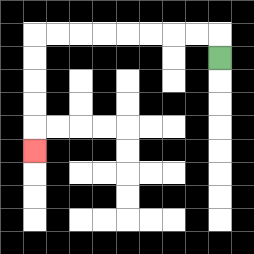{'start': '[9, 2]', 'end': '[1, 6]', 'path_directions': 'U,L,L,L,L,L,L,L,L,D,D,D,D,D', 'path_coordinates': '[[9, 2], [9, 1], [8, 1], [7, 1], [6, 1], [5, 1], [4, 1], [3, 1], [2, 1], [1, 1], [1, 2], [1, 3], [1, 4], [1, 5], [1, 6]]'}